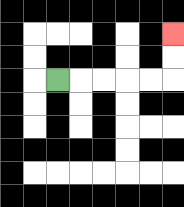{'start': '[2, 3]', 'end': '[7, 1]', 'path_directions': 'R,R,R,R,R,U,U', 'path_coordinates': '[[2, 3], [3, 3], [4, 3], [5, 3], [6, 3], [7, 3], [7, 2], [7, 1]]'}